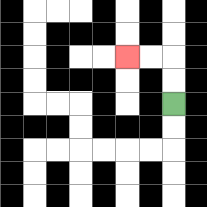{'start': '[7, 4]', 'end': '[5, 2]', 'path_directions': 'U,U,L,L', 'path_coordinates': '[[7, 4], [7, 3], [7, 2], [6, 2], [5, 2]]'}